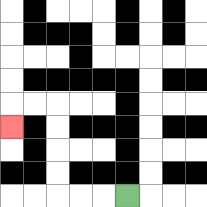{'start': '[5, 8]', 'end': '[0, 5]', 'path_directions': 'L,L,L,U,U,U,U,L,L,D', 'path_coordinates': '[[5, 8], [4, 8], [3, 8], [2, 8], [2, 7], [2, 6], [2, 5], [2, 4], [1, 4], [0, 4], [0, 5]]'}